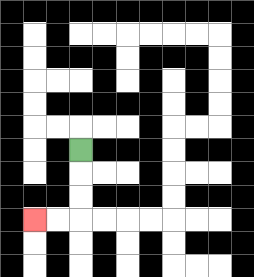{'start': '[3, 6]', 'end': '[1, 9]', 'path_directions': 'D,D,D,L,L', 'path_coordinates': '[[3, 6], [3, 7], [3, 8], [3, 9], [2, 9], [1, 9]]'}